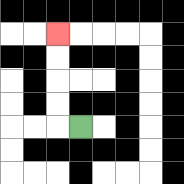{'start': '[3, 5]', 'end': '[2, 1]', 'path_directions': 'L,U,U,U,U', 'path_coordinates': '[[3, 5], [2, 5], [2, 4], [2, 3], [2, 2], [2, 1]]'}